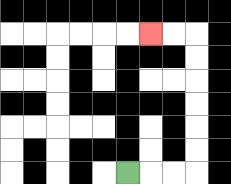{'start': '[5, 7]', 'end': '[6, 1]', 'path_directions': 'R,R,R,U,U,U,U,U,U,L,L', 'path_coordinates': '[[5, 7], [6, 7], [7, 7], [8, 7], [8, 6], [8, 5], [8, 4], [8, 3], [8, 2], [8, 1], [7, 1], [6, 1]]'}